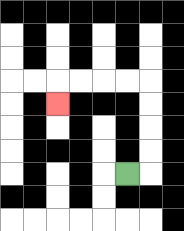{'start': '[5, 7]', 'end': '[2, 4]', 'path_directions': 'R,U,U,U,U,L,L,L,L,D', 'path_coordinates': '[[5, 7], [6, 7], [6, 6], [6, 5], [6, 4], [6, 3], [5, 3], [4, 3], [3, 3], [2, 3], [2, 4]]'}